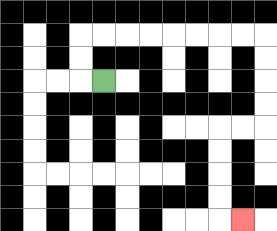{'start': '[4, 3]', 'end': '[10, 9]', 'path_directions': 'L,U,U,R,R,R,R,R,R,R,R,D,D,D,D,L,L,D,D,D,D,R', 'path_coordinates': '[[4, 3], [3, 3], [3, 2], [3, 1], [4, 1], [5, 1], [6, 1], [7, 1], [8, 1], [9, 1], [10, 1], [11, 1], [11, 2], [11, 3], [11, 4], [11, 5], [10, 5], [9, 5], [9, 6], [9, 7], [9, 8], [9, 9], [10, 9]]'}